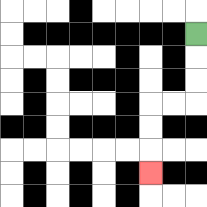{'start': '[8, 1]', 'end': '[6, 7]', 'path_directions': 'D,D,D,L,L,D,D,D', 'path_coordinates': '[[8, 1], [8, 2], [8, 3], [8, 4], [7, 4], [6, 4], [6, 5], [6, 6], [6, 7]]'}